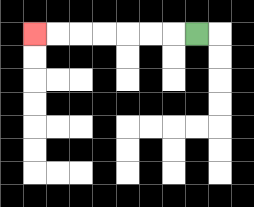{'start': '[8, 1]', 'end': '[1, 1]', 'path_directions': 'L,L,L,L,L,L,L', 'path_coordinates': '[[8, 1], [7, 1], [6, 1], [5, 1], [4, 1], [3, 1], [2, 1], [1, 1]]'}